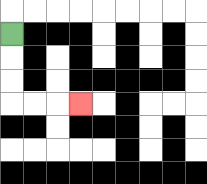{'start': '[0, 1]', 'end': '[3, 4]', 'path_directions': 'D,D,D,R,R,R', 'path_coordinates': '[[0, 1], [0, 2], [0, 3], [0, 4], [1, 4], [2, 4], [3, 4]]'}